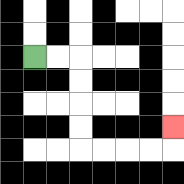{'start': '[1, 2]', 'end': '[7, 5]', 'path_directions': 'R,R,D,D,D,D,R,R,R,R,U', 'path_coordinates': '[[1, 2], [2, 2], [3, 2], [3, 3], [3, 4], [3, 5], [3, 6], [4, 6], [5, 6], [6, 6], [7, 6], [7, 5]]'}